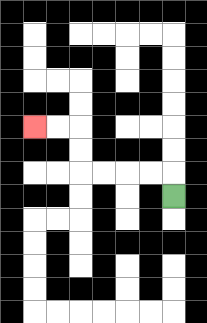{'start': '[7, 8]', 'end': '[1, 5]', 'path_directions': 'U,L,L,L,L,U,U,L,L', 'path_coordinates': '[[7, 8], [7, 7], [6, 7], [5, 7], [4, 7], [3, 7], [3, 6], [3, 5], [2, 5], [1, 5]]'}